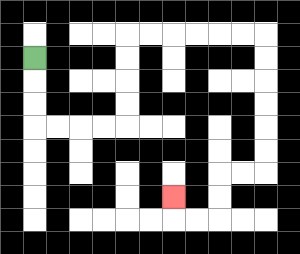{'start': '[1, 2]', 'end': '[7, 8]', 'path_directions': 'D,D,D,R,R,R,R,U,U,U,U,R,R,R,R,R,R,D,D,D,D,D,D,L,L,D,D,L,L,U', 'path_coordinates': '[[1, 2], [1, 3], [1, 4], [1, 5], [2, 5], [3, 5], [4, 5], [5, 5], [5, 4], [5, 3], [5, 2], [5, 1], [6, 1], [7, 1], [8, 1], [9, 1], [10, 1], [11, 1], [11, 2], [11, 3], [11, 4], [11, 5], [11, 6], [11, 7], [10, 7], [9, 7], [9, 8], [9, 9], [8, 9], [7, 9], [7, 8]]'}